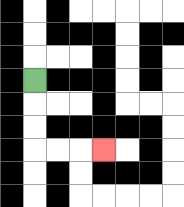{'start': '[1, 3]', 'end': '[4, 6]', 'path_directions': 'D,D,D,R,R,R', 'path_coordinates': '[[1, 3], [1, 4], [1, 5], [1, 6], [2, 6], [3, 6], [4, 6]]'}